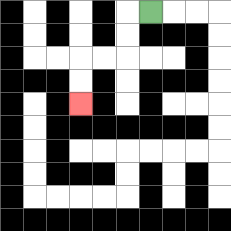{'start': '[6, 0]', 'end': '[3, 4]', 'path_directions': 'L,D,D,L,L,D,D', 'path_coordinates': '[[6, 0], [5, 0], [5, 1], [5, 2], [4, 2], [3, 2], [3, 3], [3, 4]]'}